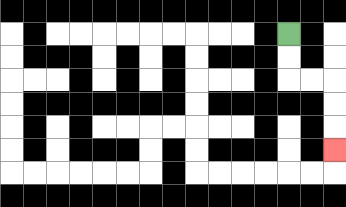{'start': '[12, 1]', 'end': '[14, 6]', 'path_directions': 'D,D,R,R,D,D,D', 'path_coordinates': '[[12, 1], [12, 2], [12, 3], [13, 3], [14, 3], [14, 4], [14, 5], [14, 6]]'}